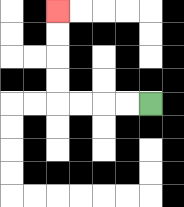{'start': '[6, 4]', 'end': '[2, 0]', 'path_directions': 'L,L,L,L,U,U,U,U', 'path_coordinates': '[[6, 4], [5, 4], [4, 4], [3, 4], [2, 4], [2, 3], [2, 2], [2, 1], [2, 0]]'}